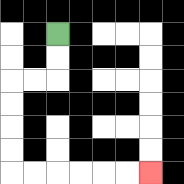{'start': '[2, 1]', 'end': '[6, 7]', 'path_directions': 'D,D,L,L,D,D,D,D,R,R,R,R,R,R', 'path_coordinates': '[[2, 1], [2, 2], [2, 3], [1, 3], [0, 3], [0, 4], [0, 5], [0, 6], [0, 7], [1, 7], [2, 7], [3, 7], [4, 7], [5, 7], [6, 7]]'}